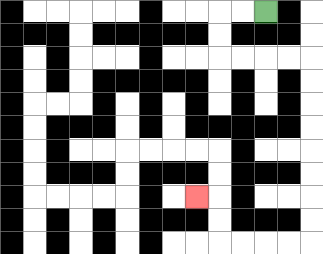{'start': '[11, 0]', 'end': '[8, 8]', 'path_directions': 'L,L,D,D,R,R,R,R,D,D,D,D,D,D,D,D,L,L,L,L,U,U,L', 'path_coordinates': '[[11, 0], [10, 0], [9, 0], [9, 1], [9, 2], [10, 2], [11, 2], [12, 2], [13, 2], [13, 3], [13, 4], [13, 5], [13, 6], [13, 7], [13, 8], [13, 9], [13, 10], [12, 10], [11, 10], [10, 10], [9, 10], [9, 9], [9, 8], [8, 8]]'}